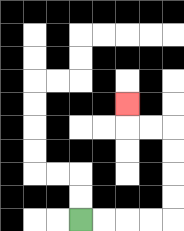{'start': '[3, 9]', 'end': '[5, 4]', 'path_directions': 'R,R,R,R,U,U,U,U,L,L,U', 'path_coordinates': '[[3, 9], [4, 9], [5, 9], [6, 9], [7, 9], [7, 8], [7, 7], [7, 6], [7, 5], [6, 5], [5, 5], [5, 4]]'}